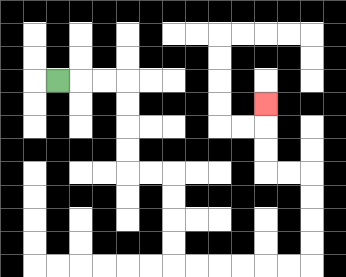{'start': '[2, 3]', 'end': '[11, 4]', 'path_directions': 'R,R,R,D,D,D,D,R,R,D,D,D,D,R,R,R,R,R,R,U,U,U,U,L,L,U,U,U', 'path_coordinates': '[[2, 3], [3, 3], [4, 3], [5, 3], [5, 4], [5, 5], [5, 6], [5, 7], [6, 7], [7, 7], [7, 8], [7, 9], [7, 10], [7, 11], [8, 11], [9, 11], [10, 11], [11, 11], [12, 11], [13, 11], [13, 10], [13, 9], [13, 8], [13, 7], [12, 7], [11, 7], [11, 6], [11, 5], [11, 4]]'}